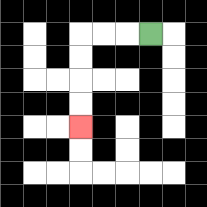{'start': '[6, 1]', 'end': '[3, 5]', 'path_directions': 'L,L,L,D,D,D,D', 'path_coordinates': '[[6, 1], [5, 1], [4, 1], [3, 1], [3, 2], [3, 3], [3, 4], [3, 5]]'}